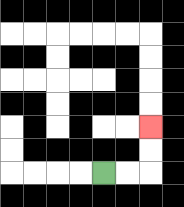{'start': '[4, 7]', 'end': '[6, 5]', 'path_directions': 'R,R,U,U', 'path_coordinates': '[[4, 7], [5, 7], [6, 7], [6, 6], [6, 5]]'}